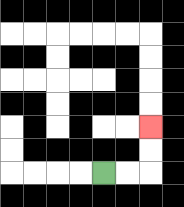{'start': '[4, 7]', 'end': '[6, 5]', 'path_directions': 'R,R,U,U', 'path_coordinates': '[[4, 7], [5, 7], [6, 7], [6, 6], [6, 5]]'}